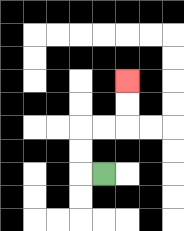{'start': '[4, 7]', 'end': '[5, 3]', 'path_directions': 'L,U,U,R,R,U,U', 'path_coordinates': '[[4, 7], [3, 7], [3, 6], [3, 5], [4, 5], [5, 5], [5, 4], [5, 3]]'}